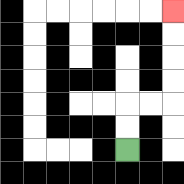{'start': '[5, 6]', 'end': '[7, 0]', 'path_directions': 'U,U,R,R,U,U,U,U', 'path_coordinates': '[[5, 6], [5, 5], [5, 4], [6, 4], [7, 4], [7, 3], [7, 2], [7, 1], [7, 0]]'}